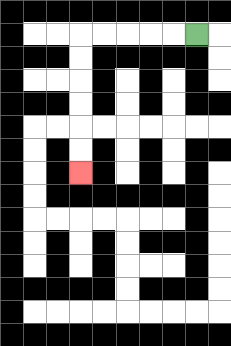{'start': '[8, 1]', 'end': '[3, 7]', 'path_directions': 'L,L,L,L,L,D,D,D,D,D,D', 'path_coordinates': '[[8, 1], [7, 1], [6, 1], [5, 1], [4, 1], [3, 1], [3, 2], [3, 3], [3, 4], [3, 5], [3, 6], [3, 7]]'}